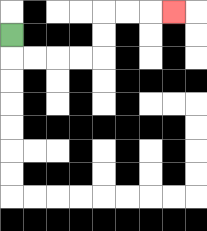{'start': '[0, 1]', 'end': '[7, 0]', 'path_directions': 'D,R,R,R,R,U,U,R,R,R', 'path_coordinates': '[[0, 1], [0, 2], [1, 2], [2, 2], [3, 2], [4, 2], [4, 1], [4, 0], [5, 0], [6, 0], [7, 0]]'}